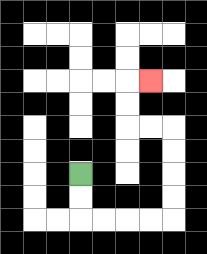{'start': '[3, 7]', 'end': '[6, 3]', 'path_directions': 'D,D,R,R,R,R,U,U,U,U,L,L,U,U,R', 'path_coordinates': '[[3, 7], [3, 8], [3, 9], [4, 9], [5, 9], [6, 9], [7, 9], [7, 8], [7, 7], [7, 6], [7, 5], [6, 5], [5, 5], [5, 4], [5, 3], [6, 3]]'}